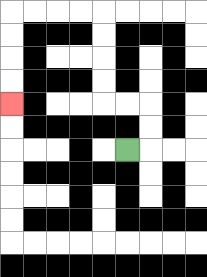{'start': '[5, 6]', 'end': '[0, 4]', 'path_directions': 'R,U,U,L,L,U,U,U,U,L,L,L,L,D,D,D,D', 'path_coordinates': '[[5, 6], [6, 6], [6, 5], [6, 4], [5, 4], [4, 4], [4, 3], [4, 2], [4, 1], [4, 0], [3, 0], [2, 0], [1, 0], [0, 0], [0, 1], [0, 2], [0, 3], [0, 4]]'}